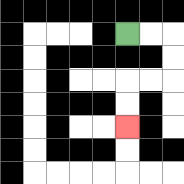{'start': '[5, 1]', 'end': '[5, 5]', 'path_directions': 'R,R,D,D,L,L,D,D', 'path_coordinates': '[[5, 1], [6, 1], [7, 1], [7, 2], [7, 3], [6, 3], [5, 3], [5, 4], [5, 5]]'}